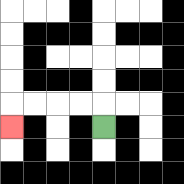{'start': '[4, 5]', 'end': '[0, 5]', 'path_directions': 'U,L,L,L,L,D', 'path_coordinates': '[[4, 5], [4, 4], [3, 4], [2, 4], [1, 4], [0, 4], [0, 5]]'}